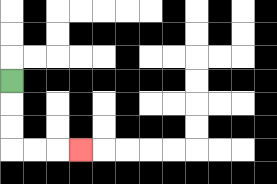{'start': '[0, 3]', 'end': '[3, 6]', 'path_directions': 'D,D,D,R,R,R', 'path_coordinates': '[[0, 3], [0, 4], [0, 5], [0, 6], [1, 6], [2, 6], [3, 6]]'}